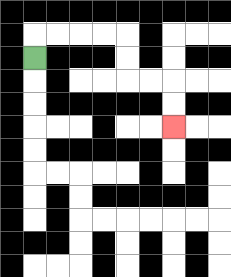{'start': '[1, 2]', 'end': '[7, 5]', 'path_directions': 'U,R,R,R,R,D,D,R,R,D,D', 'path_coordinates': '[[1, 2], [1, 1], [2, 1], [3, 1], [4, 1], [5, 1], [5, 2], [5, 3], [6, 3], [7, 3], [7, 4], [7, 5]]'}